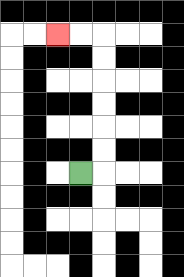{'start': '[3, 7]', 'end': '[2, 1]', 'path_directions': 'R,U,U,U,U,U,U,L,L', 'path_coordinates': '[[3, 7], [4, 7], [4, 6], [4, 5], [4, 4], [4, 3], [4, 2], [4, 1], [3, 1], [2, 1]]'}